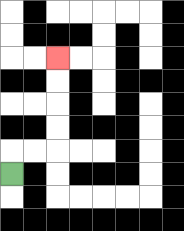{'start': '[0, 7]', 'end': '[2, 2]', 'path_directions': 'U,R,R,U,U,U,U', 'path_coordinates': '[[0, 7], [0, 6], [1, 6], [2, 6], [2, 5], [2, 4], [2, 3], [2, 2]]'}